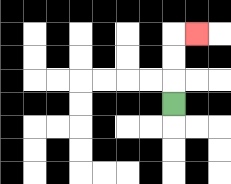{'start': '[7, 4]', 'end': '[8, 1]', 'path_directions': 'U,U,U,R', 'path_coordinates': '[[7, 4], [7, 3], [7, 2], [7, 1], [8, 1]]'}